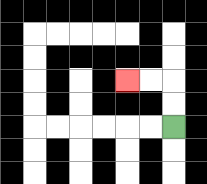{'start': '[7, 5]', 'end': '[5, 3]', 'path_directions': 'U,U,L,L', 'path_coordinates': '[[7, 5], [7, 4], [7, 3], [6, 3], [5, 3]]'}